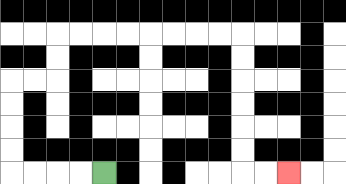{'start': '[4, 7]', 'end': '[12, 7]', 'path_directions': 'L,L,L,L,U,U,U,U,R,R,U,U,R,R,R,R,R,R,R,R,D,D,D,D,D,D,R,R', 'path_coordinates': '[[4, 7], [3, 7], [2, 7], [1, 7], [0, 7], [0, 6], [0, 5], [0, 4], [0, 3], [1, 3], [2, 3], [2, 2], [2, 1], [3, 1], [4, 1], [5, 1], [6, 1], [7, 1], [8, 1], [9, 1], [10, 1], [10, 2], [10, 3], [10, 4], [10, 5], [10, 6], [10, 7], [11, 7], [12, 7]]'}